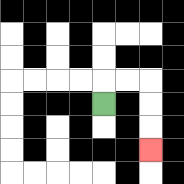{'start': '[4, 4]', 'end': '[6, 6]', 'path_directions': 'U,R,R,D,D,D', 'path_coordinates': '[[4, 4], [4, 3], [5, 3], [6, 3], [6, 4], [6, 5], [6, 6]]'}